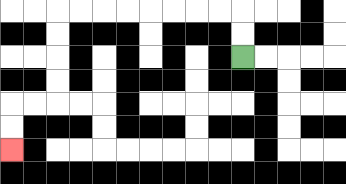{'start': '[10, 2]', 'end': '[0, 6]', 'path_directions': 'U,U,L,L,L,L,L,L,L,L,D,D,D,D,L,L,D,D', 'path_coordinates': '[[10, 2], [10, 1], [10, 0], [9, 0], [8, 0], [7, 0], [6, 0], [5, 0], [4, 0], [3, 0], [2, 0], [2, 1], [2, 2], [2, 3], [2, 4], [1, 4], [0, 4], [0, 5], [0, 6]]'}